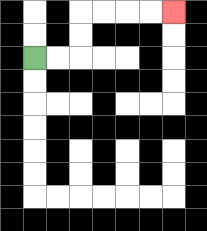{'start': '[1, 2]', 'end': '[7, 0]', 'path_directions': 'R,R,U,U,R,R,R,R', 'path_coordinates': '[[1, 2], [2, 2], [3, 2], [3, 1], [3, 0], [4, 0], [5, 0], [6, 0], [7, 0]]'}